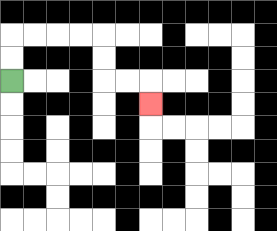{'start': '[0, 3]', 'end': '[6, 4]', 'path_directions': 'U,U,R,R,R,R,D,D,R,R,D', 'path_coordinates': '[[0, 3], [0, 2], [0, 1], [1, 1], [2, 1], [3, 1], [4, 1], [4, 2], [4, 3], [5, 3], [6, 3], [6, 4]]'}